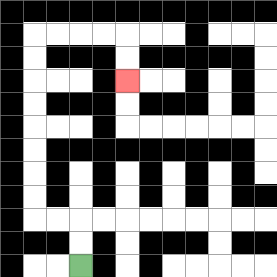{'start': '[3, 11]', 'end': '[5, 3]', 'path_directions': 'U,U,L,L,U,U,U,U,U,U,U,U,R,R,R,R,D,D', 'path_coordinates': '[[3, 11], [3, 10], [3, 9], [2, 9], [1, 9], [1, 8], [1, 7], [1, 6], [1, 5], [1, 4], [1, 3], [1, 2], [1, 1], [2, 1], [3, 1], [4, 1], [5, 1], [5, 2], [5, 3]]'}